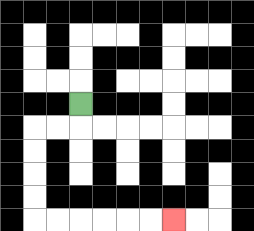{'start': '[3, 4]', 'end': '[7, 9]', 'path_directions': 'D,L,L,D,D,D,D,R,R,R,R,R,R', 'path_coordinates': '[[3, 4], [3, 5], [2, 5], [1, 5], [1, 6], [1, 7], [1, 8], [1, 9], [2, 9], [3, 9], [4, 9], [5, 9], [6, 9], [7, 9]]'}